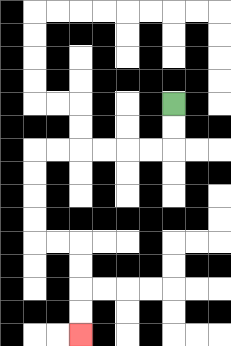{'start': '[7, 4]', 'end': '[3, 14]', 'path_directions': 'D,D,L,L,L,L,L,L,D,D,D,D,R,R,D,D,D,D', 'path_coordinates': '[[7, 4], [7, 5], [7, 6], [6, 6], [5, 6], [4, 6], [3, 6], [2, 6], [1, 6], [1, 7], [1, 8], [1, 9], [1, 10], [2, 10], [3, 10], [3, 11], [3, 12], [3, 13], [3, 14]]'}